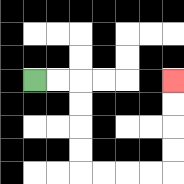{'start': '[1, 3]', 'end': '[7, 3]', 'path_directions': 'R,R,D,D,D,D,R,R,R,R,U,U,U,U', 'path_coordinates': '[[1, 3], [2, 3], [3, 3], [3, 4], [3, 5], [3, 6], [3, 7], [4, 7], [5, 7], [6, 7], [7, 7], [7, 6], [7, 5], [7, 4], [7, 3]]'}